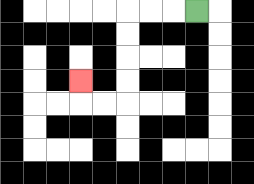{'start': '[8, 0]', 'end': '[3, 3]', 'path_directions': 'L,L,L,D,D,D,D,L,L,U', 'path_coordinates': '[[8, 0], [7, 0], [6, 0], [5, 0], [5, 1], [5, 2], [5, 3], [5, 4], [4, 4], [3, 4], [3, 3]]'}